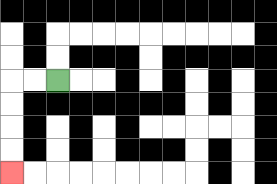{'start': '[2, 3]', 'end': '[0, 7]', 'path_directions': 'L,L,D,D,D,D', 'path_coordinates': '[[2, 3], [1, 3], [0, 3], [0, 4], [0, 5], [0, 6], [0, 7]]'}